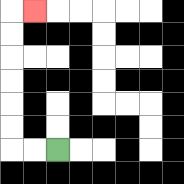{'start': '[2, 6]', 'end': '[1, 0]', 'path_directions': 'L,L,U,U,U,U,U,U,R', 'path_coordinates': '[[2, 6], [1, 6], [0, 6], [0, 5], [0, 4], [0, 3], [0, 2], [0, 1], [0, 0], [1, 0]]'}